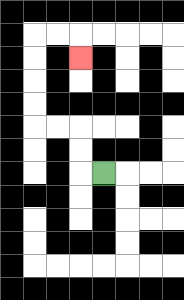{'start': '[4, 7]', 'end': '[3, 2]', 'path_directions': 'L,U,U,L,L,U,U,U,U,R,R,D', 'path_coordinates': '[[4, 7], [3, 7], [3, 6], [3, 5], [2, 5], [1, 5], [1, 4], [1, 3], [1, 2], [1, 1], [2, 1], [3, 1], [3, 2]]'}